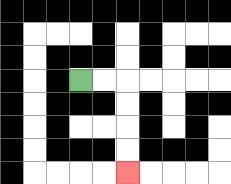{'start': '[3, 3]', 'end': '[5, 7]', 'path_directions': 'R,R,D,D,D,D', 'path_coordinates': '[[3, 3], [4, 3], [5, 3], [5, 4], [5, 5], [5, 6], [5, 7]]'}